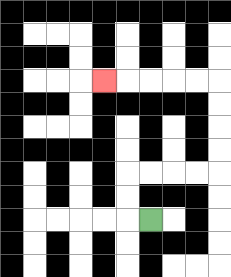{'start': '[6, 9]', 'end': '[4, 3]', 'path_directions': 'L,U,U,R,R,R,R,U,U,U,U,L,L,L,L,L', 'path_coordinates': '[[6, 9], [5, 9], [5, 8], [5, 7], [6, 7], [7, 7], [8, 7], [9, 7], [9, 6], [9, 5], [9, 4], [9, 3], [8, 3], [7, 3], [6, 3], [5, 3], [4, 3]]'}